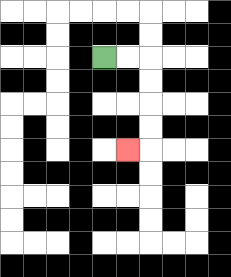{'start': '[4, 2]', 'end': '[5, 6]', 'path_directions': 'R,R,D,D,D,D,L', 'path_coordinates': '[[4, 2], [5, 2], [6, 2], [6, 3], [6, 4], [6, 5], [6, 6], [5, 6]]'}